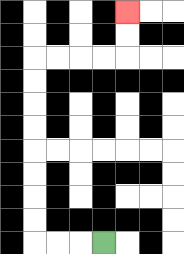{'start': '[4, 10]', 'end': '[5, 0]', 'path_directions': 'L,L,L,U,U,U,U,U,U,U,U,R,R,R,R,U,U', 'path_coordinates': '[[4, 10], [3, 10], [2, 10], [1, 10], [1, 9], [1, 8], [1, 7], [1, 6], [1, 5], [1, 4], [1, 3], [1, 2], [2, 2], [3, 2], [4, 2], [5, 2], [5, 1], [5, 0]]'}